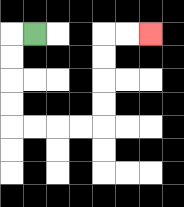{'start': '[1, 1]', 'end': '[6, 1]', 'path_directions': 'L,D,D,D,D,R,R,R,R,U,U,U,U,R,R', 'path_coordinates': '[[1, 1], [0, 1], [0, 2], [0, 3], [0, 4], [0, 5], [1, 5], [2, 5], [3, 5], [4, 5], [4, 4], [4, 3], [4, 2], [4, 1], [5, 1], [6, 1]]'}